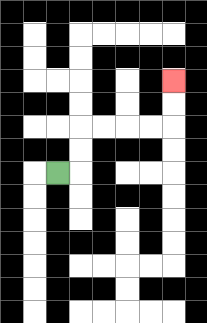{'start': '[2, 7]', 'end': '[7, 3]', 'path_directions': 'R,U,U,R,R,R,R,U,U', 'path_coordinates': '[[2, 7], [3, 7], [3, 6], [3, 5], [4, 5], [5, 5], [6, 5], [7, 5], [7, 4], [7, 3]]'}